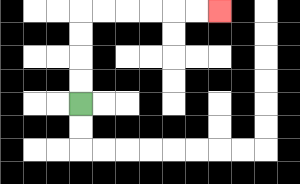{'start': '[3, 4]', 'end': '[9, 0]', 'path_directions': 'U,U,U,U,R,R,R,R,R,R', 'path_coordinates': '[[3, 4], [3, 3], [3, 2], [3, 1], [3, 0], [4, 0], [5, 0], [6, 0], [7, 0], [8, 0], [9, 0]]'}